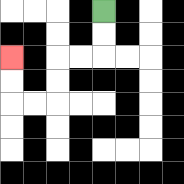{'start': '[4, 0]', 'end': '[0, 2]', 'path_directions': 'D,D,L,L,D,D,L,L,U,U', 'path_coordinates': '[[4, 0], [4, 1], [4, 2], [3, 2], [2, 2], [2, 3], [2, 4], [1, 4], [0, 4], [0, 3], [0, 2]]'}